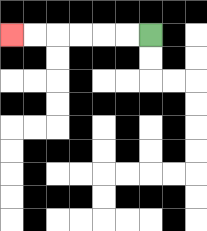{'start': '[6, 1]', 'end': '[0, 1]', 'path_directions': 'L,L,L,L,L,L', 'path_coordinates': '[[6, 1], [5, 1], [4, 1], [3, 1], [2, 1], [1, 1], [0, 1]]'}